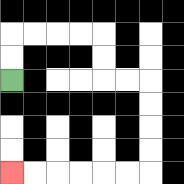{'start': '[0, 3]', 'end': '[0, 7]', 'path_directions': 'U,U,R,R,R,R,D,D,R,R,D,D,D,D,L,L,L,L,L,L', 'path_coordinates': '[[0, 3], [0, 2], [0, 1], [1, 1], [2, 1], [3, 1], [4, 1], [4, 2], [4, 3], [5, 3], [6, 3], [6, 4], [6, 5], [6, 6], [6, 7], [5, 7], [4, 7], [3, 7], [2, 7], [1, 7], [0, 7]]'}